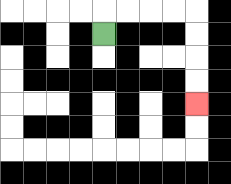{'start': '[4, 1]', 'end': '[8, 4]', 'path_directions': 'U,R,R,R,R,D,D,D,D', 'path_coordinates': '[[4, 1], [4, 0], [5, 0], [6, 0], [7, 0], [8, 0], [8, 1], [8, 2], [8, 3], [8, 4]]'}